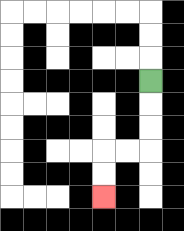{'start': '[6, 3]', 'end': '[4, 8]', 'path_directions': 'D,D,D,L,L,D,D', 'path_coordinates': '[[6, 3], [6, 4], [6, 5], [6, 6], [5, 6], [4, 6], [4, 7], [4, 8]]'}